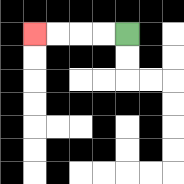{'start': '[5, 1]', 'end': '[1, 1]', 'path_directions': 'L,L,L,L', 'path_coordinates': '[[5, 1], [4, 1], [3, 1], [2, 1], [1, 1]]'}